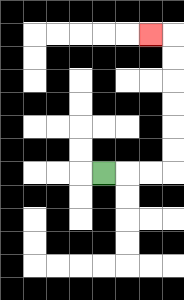{'start': '[4, 7]', 'end': '[6, 1]', 'path_directions': 'R,R,R,U,U,U,U,U,U,L', 'path_coordinates': '[[4, 7], [5, 7], [6, 7], [7, 7], [7, 6], [7, 5], [7, 4], [7, 3], [7, 2], [7, 1], [6, 1]]'}